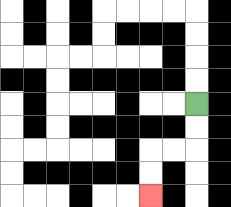{'start': '[8, 4]', 'end': '[6, 8]', 'path_directions': 'D,D,L,L,D,D', 'path_coordinates': '[[8, 4], [8, 5], [8, 6], [7, 6], [6, 6], [6, 7], [6, 8]]'}